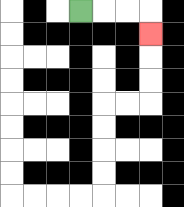{'start': '[3, 0]', 'end': '[6, 1]', 'path_directions': 'R,R,R,D', 'path_coordinates': '[[3, 0], [4, 0], [5, 0], [6, 0], [6, 1]]'}